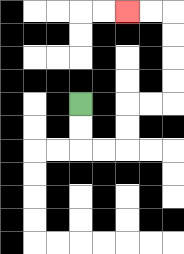{'start': '[3, 4]', 'end': '[5, 0]', 'path_directions': 'D,D,R,R,U,U,R,R,U,U,U,U,L,L', 'path_coordinates': '[[3, 4], [3, 5], [3, 6], [4, 6], [5, 6], [5, 5], [5, 4], [6, 4], [7, 4], [7, 3], [7, 2], [7, 1], [7, 0], [6, 0], [5, 0]]'}